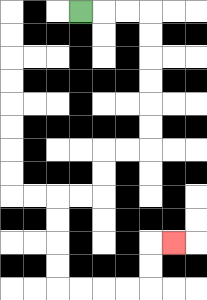{'start': '[3, 0]', 'end': '[7, 10]', 'path_directions': 'R,R,R,D,D,D,D,D,D,L,L,D,D,L,L,D,D,D,D,R,R,R,R,U,U,R', 'path_coordinates': '[[3, 0], [4, 0], [5, 0], [6, 0], [6, 1], [6, 2], [6, 3], [6, 4], [6, 5], [6, 6], [5, 6], [4, 6], [4, 7], [4, 8], [3, 8], [2, 8], [2, 9], [2, 10], [2, 11], [2, 12], [3, 12], [4, 12], [5, 12], [6, 12], [6, 11], [6, 10], [7, 10]]'}